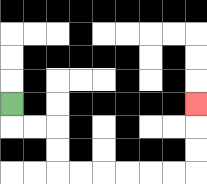{'start': '[0, 4]', 'end': '[8, 4]', 'path_directions': 'D,R,R,D,D,R,R,R,R,R,R,U,U,U', 'path_coordinates': '[[0, 4], [0, 5], [1, 5], [2, 5], [2, 6], [2, 7], [3, 7], [4, 7], [5, 7], [6, 7], [7, 7], [8, 7], [8, 6], [8, 5], [8, 4]]'}